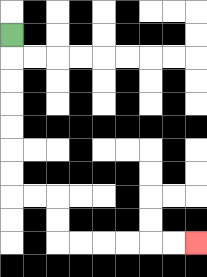{'start': '[0, 1]', 'end': '[8, 10]', 'path_directions': 'D,D,D,D,D,D,D,R,R,D,D,R,R,R,R,R,R', 'path_coordinates': '[[0, 1], [0, 2], [0, 3], [0, 4], [0, 5], [0, 6], [0, 7], [0, 8], [1, 8], [2, 8], [2, 9], [2, 10], [3, 10], [4, 10], [5, 10], [6, 10], [7, 10], [8, 10]]'}